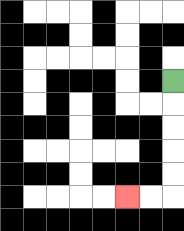{'start': '[7, 3]', 'end': '[5, 8]', 'path_directions': 'D,D,D,D,D,L,L', 'path_coordinates': '[[7, 3], [7, 4], [7, 5], [7, 6], [7, 7], [7, 8], [6, 8], [5, 8]]'}